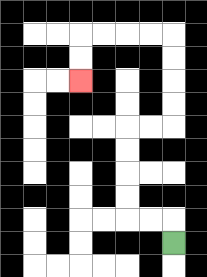{'start': '[7, 10]', 'end': '[3, 3]', 'path_directions': 'U,L,L,U,U,U,U,R,R,U,U,U,U,L,L,L,L,D,D', 'path_coordinates': '[[7, 10], [7, 9], [6, 9], [5, 9], [5, 8], [5, 7], [5, 6], [5, 5], [6, 5], [7, 5], [7, 4], [7, 3], [7, 2], [7, 1], [6, 1], [5, 1], [4, 1], [3, 1], [3, 2], [3, 3]]'}